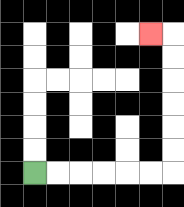{'start': '[1, 7]', 'end': '[6, 1]', 'path_directions': 'R,R,R,R,R,R,U,U,U,U,U,U,L', 'path_coordinates': '[[1, 7], [2, 7], [3, 7], [4, 7], [5, 7], [6, 7], [7, 7], [7, 6], [7, 5], [7, 4], [7, 3], [7, 2], [7, 1], [6, 1]]'}